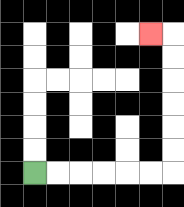{'start': '[1, 7]', 'end': '[6, 1]', 'path_directions': 'R,R,R,R,R,R,U,U,U,U,U,U,L', 'path_coordinates': '[[1, 7], [2, 7], [3, 7], [4, 7], [5, 7], [6, 7], [7, 7], [7, 6], [7, 5], [7, 4], [7, 3], [7, 2], [7, 1], [6, 1]]'}